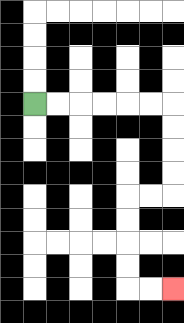{'start': '[1, 4]', 'end': '[7, 12]', 'path_directions': 'R,R,R,R,R,R,D,D,D,D,L,L,D,D,D,D,R,R', 'path_coordinates': '[[1, 4], [2, 4], [3, 4], [4, 4], [5, 4], [6, 4], [7, 4], [7, 5], [7, 6], [7, 7], [7, 8], [6, 8], [5, 8], [5, 9], [5, 10], [5, 11], [5, 12], [6, 12], [7, 12]]'}